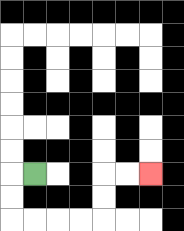{'start': '[1, 7]', 'end': '[6, 7]', 'path_directions': 'L,D,D,R,R,R,R,U,U,R,R', 'path_coordinates': '[[1, 7], [0, 7], [0, 8], [0, 9], [1, 9], [2, 9], [3, 9], [4, 9], [4, 8], [4, 7], [5, 7], [6, 7]]'}